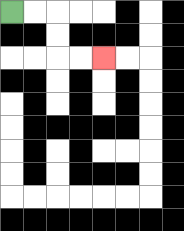{'start': '[0, 0]', 'end': '[4, 2]', 'path_directions': 'R,R,D,D,R,R', 'path_coordinates': '[[0, 0], [1, 0], [2, 0], [2, 1], [2, 2], [3, 2], [4, 2]]'}